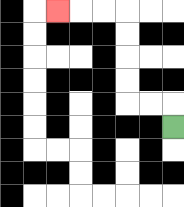{'start': '[7, 5]', 'end': '[2, 0]', 'path_directions': 'U,L,L,U,U,U,U,L,L,L', 'path_coordinates': '[[7, 5], [7, 4], [6, 4], [5, 4], [5, 3], [5, 2], [5, 1], [5, 0], [4, 0], [3, 0], [2, 0]]'}